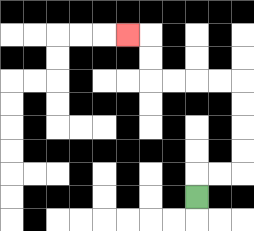{'start': '[8, 8]', 'end': '[5, 1]', 'path_directions': 'U,R,R,U,U,U,U,L,L,L,L,U,U,L', 'path_coordinates': '[[8, 8], [8, 7], [9, 7], [10, 7], [10, 6], [10, 5], [10, 4], [10, 3], [9, 3], [8, 3], [7, 3], [6, 3], [6, 2], [6, 1], [5, 1]]'}